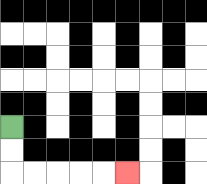{'start': '[0, 5]', 'end': '[5, 7]', 'path_directions': 'D,D,R,R,R,R,R', 'path_coordinates': '[[0, 5], [0, 6], [0, 7], [1, 7], [2, 7], [3, 7], [4, 7], [5, 7]]'}